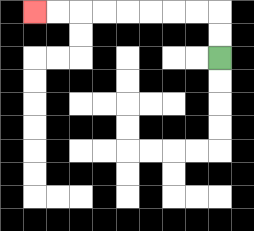{'start': '[9, 2]', 'end': '[1, 0]', 'path_directions': 'U,U,L,L,L,L,L,L,L,L', 'path_coordinates': '[[9, 2], [9, 1], [9, 0], [8, 0], [7, 0], [6, 0], [5, 0], [4, 0], [3, 0], [2, 0], [1, 0]]'}